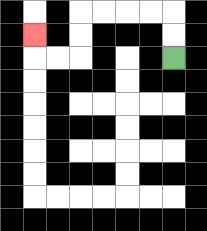{'start': '[7, 2]', 'end': '[1, 1]', 'path_directions': 'U,U,L,L,L,L,D,D,L,L,U', 'path_coordinates': '[[7, 2], [7, 1], [7, 0], [6, 0], [5, 0], [4, 0], [3, 0], [3, 1], [3, 2], [2, 2], [1, 2], [1, 1]]'}